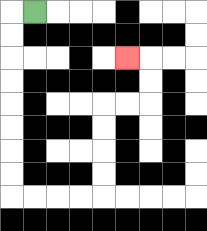{'start': '[1, 0]', 'end': '[5, 2]', 'path_directions': 'L,D,D,D,D,D,D,D,D,R,R,R,R,U,U,U,U,R,R,U,U,L', 'path_coordinates': '[[1, 0], [0, 0], [0, 1], [0, 2], [0, 3], [0, 4], [0, 5], [0, 6], [0, 7], [0, 8], [1, 8], [2, 8], [3, 8], [4, 8], [4, 7], [4, 6], [4, 5], [4, 4], [5, 4], [6, 4], [6, 3], [6, 2], [5, 2]]'}